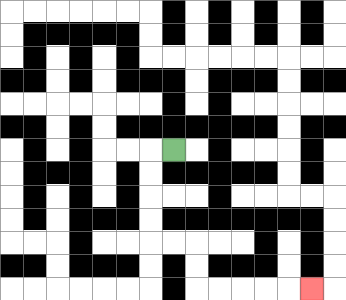{'start': '[7, 6]', 'end': '[13, 12]', 'path_directions': 'L,D,D,D,D,R,R,D,D,R,R,R,R,R', 'path_coordinates': '[[7, 6], [6, 6], [6, 7], [6, 8], [6, 9], [6, 10], [7, 10], [8, 10], [8, 11], [8, 12], [9, 12], [10, 12], [11, 12], [12, 12], [13, 12]]'}